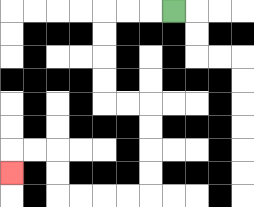{'start': '[7, 0]', 'end': '[0, 7]', 'path_directions': 'L,L,L,D,D,D,D,R,R,D,D,D,D,L,L,L,L,U,U,L,L,D', 'path_coordinates': '[[7, 0], [6, 0], [5, 0], [4, 0], [4, 1], [4, 2], [4, 3], [4, 4], [5, 4], [6, 4], [6, 5], [6, 6], [6, 7], [6, 8], [5, 8], [4, 8], [3, 8], [2, 8], [2, 7], [2, 6], [1, 6], [0, 6], [0, 7]]'}